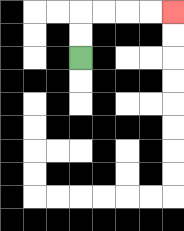{'start': '[3, 2]', 'end': '[7, 0]', 'path_directions': 'U,U,R,R,R,R', 'path_coordinates': '[[3, 2], [3, 1], [3, 0], [4, 0], [5, 0], [6, 0], [7, 0]]'}